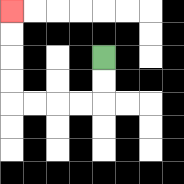{'start': '[4, 2]', 'end': '[0, 0]', 'path_directions': 'D,D,L,L,L,L,U,U,U,U', 'path_coordinates': '[[4, 2], [4, 3], [4, 4], [3, 4], [2, 4], [1, 4], [0, 4], [0, 3], [0, 2], [0, 1], [0, 0]]'}